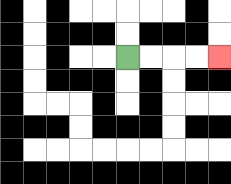{'start': '[5, 2]', 'end': '[9, 2]', 'path_directions': 'R,R,R,R', 'path_coordinates': '[[5, 2], [6, 2], [7, 2], [8, 2], [9, 2]]'}